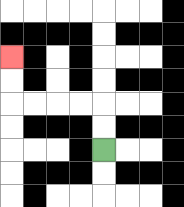{'start': '[4, 6]', 'end': '[0, 2]', 'path_directions': 'U,U,L,L,L,L,U,U', 'path_coordinates': '[[4, 6], [4, 5], [4, 4], [3, 4], [2, 4], [1, 4], [0, 4], [0, 3], [0, 2]]'}